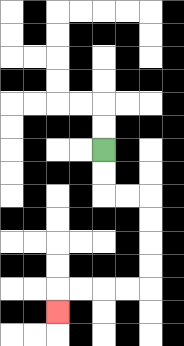{'start': '[4, 6]', 'end': '[2, 13]', 'path_directions': 'D,D,R,R,D,D,D,D,L,L,L,L,D', 'path_coordinates': '[[4, 6], [4, 7], [4, 8], [5, 8], [6, 8], [6, 9], [6, 10], [6, 11], [6, 12], [5, 12], [4, 12], [3, 12], [2, 12], [2, 13]]'}